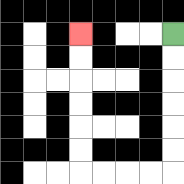{'start': '[7, 1]', 'end': '[3, 1]', 'path_directions': 'D,D,D,D,D,D,L,L,L,L,U,U,U,U,U,U', 'path_coordinates': '[[7, 1], [7, 2], [7, 3], [7, 4], [7, 5], [7, 6], [7, 7], [6, 7], [5, 7], [4, 7], [3, 7], [3, 6], [3, 5], [3, 4], [3, 3], [3, 2], [3, 1]]'}